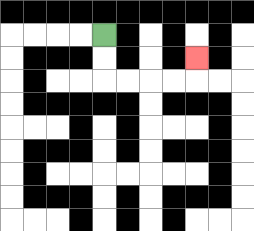{'start': '[4, 1]', 'end': '[8, 2]', 'path_directions': 'D,D,R,R,R,R,U', 'path_coordinates': '[[4, 1], [4, 2], [4, 3], [5, 3], [6, 3], [7, 3], [8, 3], [8, 2]]'}